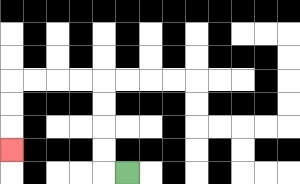{'start': '[5, 7]', 'end': '[0, 6]', 'path_directions': 'L,U,U,U,U,L,L,L,L,D,D,D', 'path_coordinates': '[[5, 7], [4, 7], [4, 6], [4, 5], [4, 4], [4, 3], [3, 3], [2, 3], [1, 3], [0, 3], [0, 4], [0, 5], [0, 6]]'}